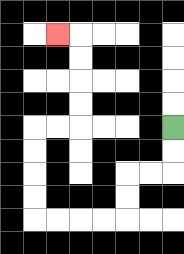{'start': '[7, 5]', 'end': '[2, 1]', 'path_directions': 'D,D,L,L,D,D,L,L,L,L,U,U,U,U,R,R,U,U,U,U,L', 'path_coordinates': '[[7, 5], [7, 6], [7, 7], [6, 7], [5, 7], [5, 8], [5, 9], [4, 9], [3, 9], [2, 9], [1, 9], [1, 8], [1, 7], [1, 6], [1, 5], [2, 5], [3, 5], [3, 4], [3, 3], [3, 2], [3, 1], [2, 1]]'}